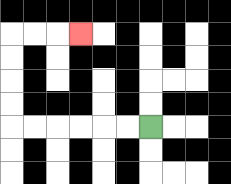{'start': '[6, 5]', 'end': '[3, 1]', 'path_directions': 'L,L,L,L,L,L,U,U,U,U,R,R,R', 'path_coordinates': '[[6, 5], [5, 5], [4, 5], [3, 5], [2, 5], [1, 5], [0, 5], [0, 4], [0, 3], [0, 2], [0, 1], [1, 1], [2, 1], [3, 1]]'}